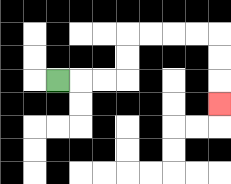{'start': '[2, 3]', 'end': '[9, 4]', 'path_directions': 'R,R,R,U,U,R,R,R,R,D,D,D', 'path_coordinates': '[[2, 3], [3, 3], [4, 3], [5, 3], [5, 2], [5, 1], [6, 1], [7, 1], [8, 1], [9, 1], [9, 2], [9, 3], [9, 4]]'}